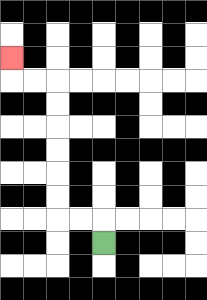{'start': '[4, 10]', 'end': '[0, 2]', 'path_directions': 'U,L,L,U,U,U,U,U,U,L,L,U', 'path_coordinates': '[[4, 10], [4, 9], [3, 9], [2, 9], [2, 8], [2, 7], [2, 6], [2, 5], [2, 4], [2, 3], [1, 3], [0, 3], [0, 2]]'}